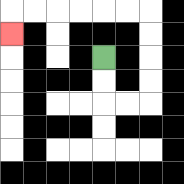{'start': '[4, 2]', 'end': '[0, 1]', 'path_directions': 'D,D,R,R,U,U,U,U,L,L,L,L,L,L,D', 'path_coordinates': '[[4, 2], [4, 3], [4, 4], [5, 4], [6, 4], [6, 3], [6, 2], [6, 1], [6, 0], [5, 0], [4, 0], [3, 0], [2, 0], [1, 0], [0, 0], [0, 1]]'}